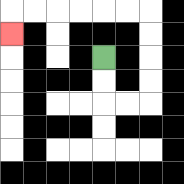{'start': '[4, 2]', 'end': '[0, 1]', 'path_directions': 'D,D,R,R,U,U,U,U,L,L,L,L,L,L,D', 'path_coordinates': '[[4, 2], [4, 3], [4, 4], [5, 4], [6, 4], [6, 3], [6, 2], [6, 1], [6, 0], [5, 0], [4, 0], [3, 0], [2, 0], [1, 0], [0, 0], [0, 1]]'}